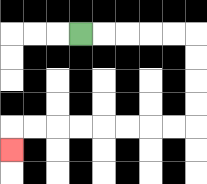{'start': '[3, 1]', 'end': '[0, 6]', 'path_directions': 'R,R,R,R,R,D,D,D,D,L,L,L,L,L,L,L,L,D', 'path_coordinates': '[[3, 1], [4, 1], [5, 1], [6, 1], [7, 1], [8, 1], [8, 2], [8, 3], [8, 4], [8, 5], [7, 5], [6, 5], [5, 5], [4, 5], [3, 5], [2, 5], [1, 5], [0, 5], [0, 6]]'}